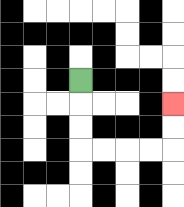{'start': '[3, 3]', 'end': '[7, 4]', 'path_directions': 'D,D,D,R,R,R,R,U,U', 'path_coordinates': '[[3, 3], [3, 4], [3, 5], [3, 6], [4, 6], [5, 6], [6, 6], [7, 6], [7, 5], [7, 4]]'}